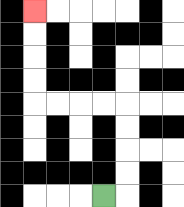{'start': '[4, 8]', 'end': '[1, 0]', 'path_directions': 'R,U,U,U,U,L,L,L,L,U,U,U,U', 'path_coordinates': '[[4, 8], [5, 8], [5, 7], [5, 6], [5, 5], [5, 4], [4, 4], [3, 4], [2, 4], [1, 4], [1, 3], [1, 2], [1, 1], [1, 0]]'}